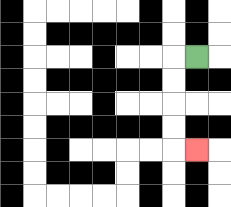{'start': '[8, 2]', 'end': '[8, 6]', 'path_directions': 'L,D,D,D,D,R', 'path_coordinates': '[[8, 2], [7, 2], [7, 3], [7, 4], [7, 5], [7, 6], [8, 6]]'}